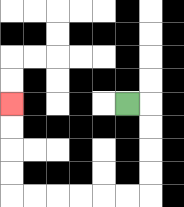{'start': '[5, 4]', 'end': '[0, 4]', 'path_directions': 'R,D,D,D,D,L,L,L,L,L,L,U,U,U,U', 'path_coordinates': '[[5, 4], [6, 4], [6, 5], [6, 6], [6, 7], [6, 8], [5, 8], [4, 8], [3, 8], [2, 8], [1, 8], [0, 8], [0, 7], [0, 6], [0, 5], [0, 4]]'}